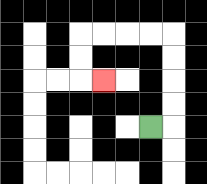{'start': '[6, 5]', 'end': '[4, 3]', 'path_directions': 'R,U,U,U,U,L,L,L,L,D,D,R', 'path_coordinates': '[[6, 5], [7, 5], [7, 4], [7, 3], [7, 2], [7, 1], [6, 1], [5, 1], [4, 1], [3, 1], [3, 2], [3, 3], [4, 3]]'}